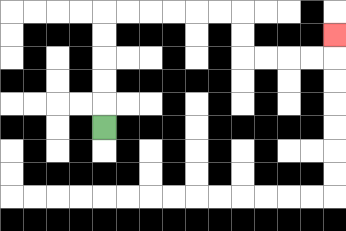{'start': '[4, 5]', 'end': '[14, 1]', 'path_directions': 'U,U,U,U,U,R,R,R,R,R,R,D,D,R,R,R,R,U', 'path_coordinates': '[[4, 5], [4, 4], [4, 3], [4, 2], [4, 1], [4, 0], [5, 0], [6, 0], [7, 0], [8, 0], [9, 0], [10, 0], [10, 1], [10, 2], [11, 2], [12, 2], [13, 2], [14, 2], [14, 1]]'}